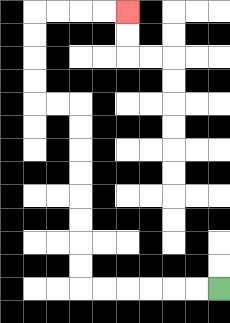{'start': '[9, 12]', 'end': '[5, 0]', 'path_directions': 'L,L,L,L,L,L,U,U,U,U,U,U,U,U,L,L,U,U,U,U,R,R,R,R', 'path_coordinates': '[[9, 12], [8, 12], [7, 12], [6, 12], [5, 12], [4, 12], [3, 12], [3, 11], [3, 10], [3, 9], [3, 8], [3, 7], [3, 6], [3, 5], [3, 4], [2, 4], [1, 4], [1, 3], [1, 2], [1, 1], [1, 0], [2, 0], [3, 0], [4, 0], [5, 0]]'}